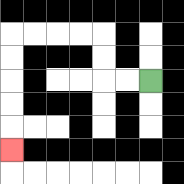{'start': '[6, 3]', 'end': '[0, 6]', 'path_directions': 'L,L,U,U,L,L,L,L,D,D,D,D,D', 'path_coordinates': '[[6, 3], [5, 3], [4, 3], [4, 2], [4, 1], [3, 1], [2, 1], [1, 1], [0, 1], [0, 2], [0, 3], [0, 4], [0, 5], [0, 6]]'}